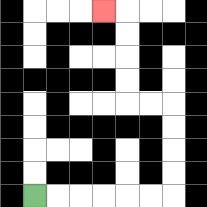{'start': '[1, 8]', 'end': '[4, 0]', 'path_directions': 'R,R,R,R,R,R,U,U,U,U,L,L,U,U,U,U,L', 'path_coordinates': '[[1, 8], [2, 8], [3, 8], [4, 8], [5, 8], [6, 8], [7, 8], [7, 7], [7, 6], [7, 5], [7, 4], [6, 4], [5, 4], [5, 3], [5, 2], [5, 1], [5, 0], [4, 0]]'}